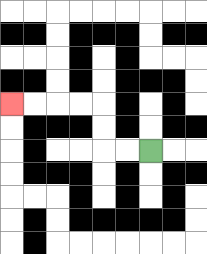{'start': '[6, 6]', 'end': '[0, 4]', 'path_directions': 'L,L,U,U,L,L,L,L', 'path_coordinates': '[[6, 6], [5, 6], [4, 6], [4, 5], [4, 4], [3, 4], [2, 4], [1, 4], [0, 4]]'}